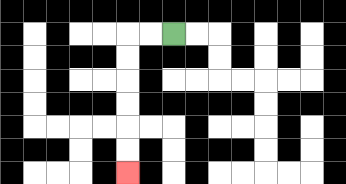{'start': '[7, 1]', 'end': '[5, 7]', 'path_directions': 'L,L,D,D,D,D,D,D', 'path_coordinates': '[[7, 1], [6, 1], [5, 1], [5, 2], [5, 3], [5, 4], [5, 5], [5, 6], [5, 7]]'}